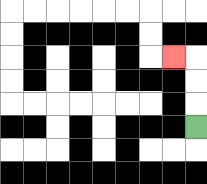{'start': '[8, 5]', 'end': '[7, 2]', 'path_directions': 'U,U,U,L', 'path_coordinates': '[[8, 5], [8, 4], [8, 3], [8, 2], [7, 2]]'}